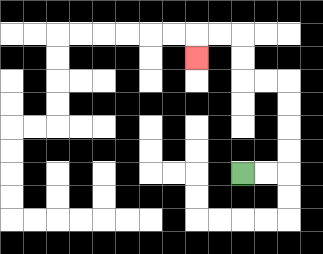{'start': '[10, 7]', 'end': '[8, 2]', 'path_directions': 'R,R,U,U,U,U,L,L,U,U,L,L,D', 'path_coordinates': '[[10, 7], [11, 7], [12, 7], [12, 6], [12, 5], [12, 4], [12, 3], [11, 3], [10, 3], [10, 2], [10, 1], [9, 1], [8, 1], [8, 2]]'}